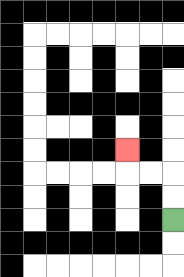{'start': '[7, 9]', 'end': '[5, 6]', 'path_directions': 'U,U,L,L,U', 'path_coordinates': '[[7, 9], [7, 8], [7, 7], [6, 7], [5, 7], [5, 6]]'}